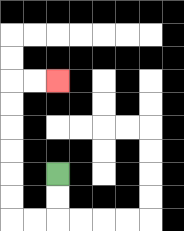{'start': '[2, 7]', 'end': '[2, 3]', 'path_directions': 'D,D,L,L,U,U,U,U,U,U,R,R', 'path_coordinates': '[[2, 7], [2, 8], [2, 9], [1, 9], [0, 9], [0, 8], [0, 7], [0, 6], [0, 5], [0, 4], [0, 3], [1, 3], [2, 3]]'}